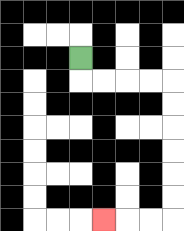{'start': '[3, 2]', 'end': '[4, 9]', 'path_directions': 'D,R,R,R,R,D,D,D,D,D,D,L,L,L', 'path_coordinates': '[[3, 2], [3, 3], [4, 3], [5, 3], [6, 3], [7, 3], [7, 4], [7, 5], [7, 6], [7, 7], [7, 8], [7, 9], [6, 9], [5, 9], [4, 9]]'}